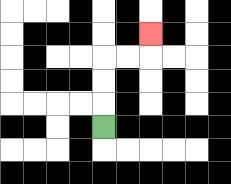{'start': '[4, 5]', 'end': '[6, 1]', 'path_directions': 'U,U,U,R,R,U', 'path_coordinates': '[[4, 5], [4, 4], [4, 3], [4, 2], [5, 2], [6, 2], [6, 1]]'}